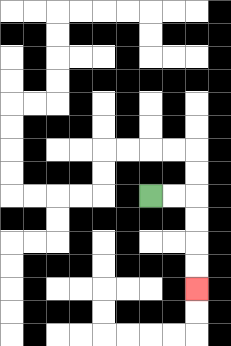{'start': '[6, 8]', 'end': '[8, 12]', 'path_directions': 'R,R,D,D,D,D', 'path_coordinates': '[[6, 8], [7, 8], [8, 8], [8, 9], [8, 10], [8, 11], [8, 12]]'}